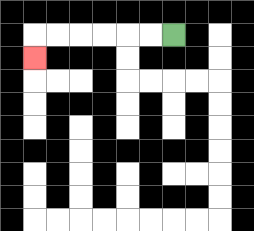{'start': '[7, 1]', 'end': '[1, 2]', 'path_directions': 'L,L,L,L,L,L,D', 'path_coordinates': '[[7, 1], [6, 1], [5, 1], [4, 1], [3, 1], [2, 1], [1, 1], [1, 2]]'}